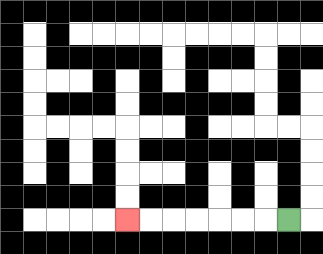{'start': '[12, 9]', 'end': '[5, 9]', 'path_directions': 'L,L,L,L,L,L,L', 'path_coordinates': '[[12, 9], [11, 9], [10, 9], [9, 9], [8, 9], [7, 9], [6, 9], [5, 9]]'}